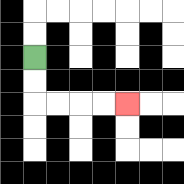{'start': '[1, 2]', 'end': '[5, 4]', 'path_directions': 'D,D,R,R,R,R', 'path_coordinates': '[[1, 2], [1, 3], [1, 4], [2, 4], [3, 4], [4, 4], [5, 4]]'}